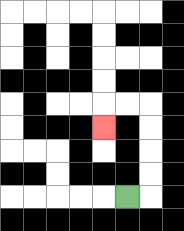{'start': '[5, 8]', 'end': '[4, 5]', 'path_directions': 'R,U,U,U,U,L,L,D', 'path_coordinates': '[[5, 8], [6, 8], [6, 7], [6, 6], [6, 5], [6, 4], [5, 4], [4, 4], [4, 5]]'}